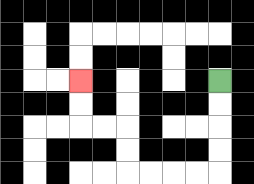{'start': '[9, 3]', 'end': '[3, 3]', 'path_directions': 'D,D,D,D,L,L,L,L,U,U,L,L,U,U', 'path_coordinates': '[[9, 3], [9, 4], [9, 5], [9, 6], [9, 7], [8, 7], [7, 7], [6, 7], [5, 7], [5, 6], [5, 5], [4, 5], [3, 5], [3, 4], [3, 3]]'}